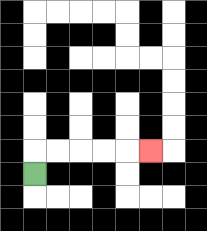{'start': '[1, 7]', 'end': '[6, 6]', 'path_directions': 'U,R,R,R,R,R', 'path_coordinates': '[[1, 7], [1, 6], [2, 6], [3, 6], [4, 6], [5, 6], [6, 6]]'}